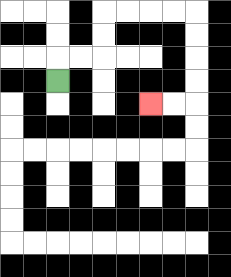{'start': '[2, 3]', 'end': '[6, 4]', 'path_directions': 'U,R,R,U,U,R,R,R,R,D,D,D,D,L,L', 'path_coordinates': '[[2, 3], [2, 2], [3, 2], [4, 2], [4, 1], [4, 0], [5, 0], [6, 0], [7, 0], [8, 0], [8, 1], [8, 2], [8, 3], [8, 4], [7, 4], [6, 4]]'}